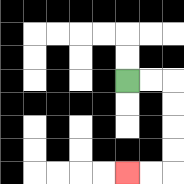{'start': '[5, 3]', 'end': '[5, 7]', 'path_directions': 'R,R,D,D,D,D,L,L', 'path_coordinates': '[[5, 3], [6, 3], [7, 3], [7, 4], [7, 5], [7, 6], [7, 7], [6, 7], [5, 7]]'}